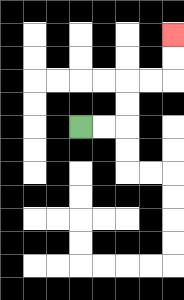{'start': '[3, 5]', 'end': '[7, 1]', 'path_directions': 'R,R,U,U,R,R,U,U', 'path_coordinates': '[[3, 5], [4, 5], [5, 5], [5, 4], [5, 3], [6, 3], [7, 3], [7, 2], [7, 1]]'}